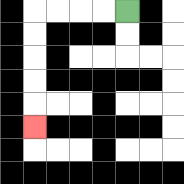{'start': '[5, 0]', 'end': '[1, 5]', 'path_directions': 'L,L,L,L,D,D,D,D,D', 'path_coordinates': '[[5, 0], [4, 0], [3, 0], [2, 0], [1, 0], [1, 1], [1, 2], [1, 3], [1, 4], [1, 5]]'}